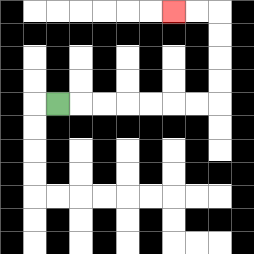{'start': '[2, 4]', 'end': '[7, 0]', 'path_directions': 'R,R,R,R,R,R,R,U,U,U,U,L,L', 'path_coordinates': '[[2, 4], [3, 4], [4, 4], [5, 4], [6, 4], [7, 4], [8, 4], [9, 4], [9, 3], [9, 2], [9, 1], [9, 0], [8, 0], [7, 0]]'}